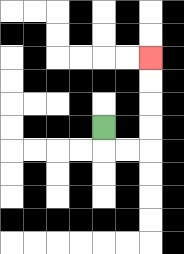{'start': '[4, 5]', 'end': '[6, 2]', 'path_directions': 'D,R,R,U,U,U,U', 'path_coordinates': '[[4, 5], [4, 6], [5, 6], [6, 6], [6, 5], [6, 4], [6, 3], [6, 2]]'}